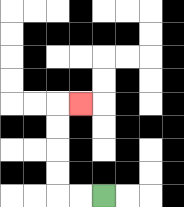{'start': '[4, 8]', 'end': '[3, 4]', 'path_directions': 'L,L,U,U,U,U,R', 'path_coordinates': '[[4, 8], [3, 8], [2, 8], [2, 7], [2, 6], [2, 5], [2, 4], [3, 4]]'}